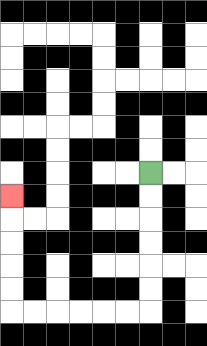{'start': '[6, 7]', 'end': '[0, 8]', 'path_directions': 'D,D,D,D,D,D,L,L,L,L,L,L,U,U,U,U,U', 'path_coordinates': '[[6, 7], [6, 8], [6, 9], [6, 10], [6, 11], [6, 12], [6, 13], [5, 13], [4, 13], [3, 13], [2, 13], [1, 13], [0, 13], [0, 12], [0, 11], [0, 10], [0, 9], [0, 8]]'}